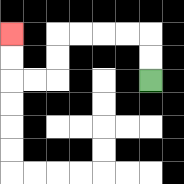{'start': '[6, 3]', 'end': '[0, 1]', 'path_directions': 'U,U,L,L,L,L,D,D,L,L,U,U', 'path_coordinates': '[[6, 3], [6, 2], [6, 1], [5, 1], [4, 1], [3, 1], [2, 1], [2, 2], [2, 3], [1, 3], [0, 3], [0, 2], [0, 1]]'}